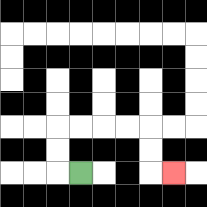{'start': '[3, 7]', 'end': '[7, 7]', 'path_directions': 'L,U,U,R,R,R,R,D,D,R', 'path_coordinates': '[[3, 7], [2, 7], [2, 6], [2, 5], [3, 5], [4, 5], [5, 5], [6, 5], [6, 6], [6, 7], [7, 7]]'}